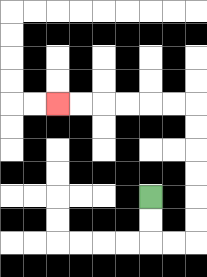{'start': '[6, 8]', 'end': '[2, 4]', 'path_directions': 'D,D,R,R,U,U,U,U,U,U,L,L,L,L,L,L', 'path_coordinates': '[[6, 8], [6, 9], [6, 10], [7, 10], [8, 10], [8, 9], [8, 8], [8, 7], [8, 6], [8, 5], [8, 4], [7, 4], [6, 4], [5, 4], [4, 4], [3, 4], [2, 4]]'}